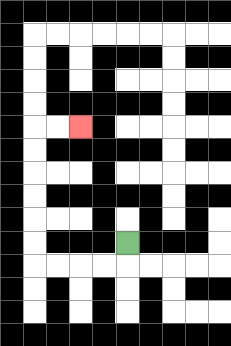{'start': '[5, 10]', 'end': '[3, 5]', 'path_directions': 'D,L,L,L,L,U,U,U,U,U,U,R,R', 'path_coordinates': '[[5, 10], [5, 11], [4, 11], [3, 11], [2, 11], [1, 11], [1, 10], [1, 9], [1, 8], [1, 7], [1, 6], [1, 5], [2, 5], [3, 5]]'}